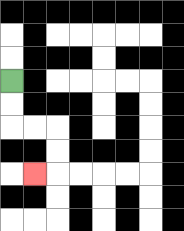{'start': '[0, 3]', 'end': '[1, 7]', 'path_directions': 'D,D,R,R,D,D,L', 'path_coordinates': '[[0, 3], [0, 4], [0, 5], [1, 5], [2, 5], [2, 6], [2, 7], [1, 7]]'}